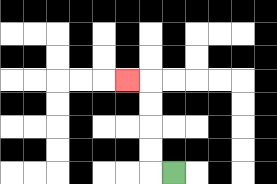{'start': '[7, 7]', 'end': '[5, 3]', 'path_directions': 'L,U,U,U,U,L', 'path_coordinates': '[[7, 7], [6, 7], [6, 6], [6, 5], [6, 4], [6, 3], [5, 3]]'}